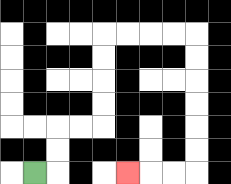{'start': '[1, 7]', 'end': '[5, 7]', 'path_directions': 'R,U,U,R,R,U,U,U,U,R,R,R,R,D,D,D,D,D,D,L,L,L', 'path_coordinates': '[[1, 7], [2, 7], [2, 6], [2, 5], [3, 5], [4, 5], [4, 4], [4, 3], [4, 2], [4, 1], [5, 1], [6, 1], [7, 1], [8, 1], [8, 2], [8, 3], [8, 4], [8, 5], [8, 6], [8, 7], [7, 7], [6, 7], [5, 7]]'}